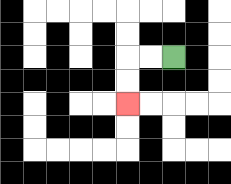{'start': '[7, 2]', 'end': '[5, 4]', 'path_directions': 'L,L,D,D', 'path_coordinates': '[[7, 2], [6, 2], [5, 2], [5, 3], [5, 4]]'}